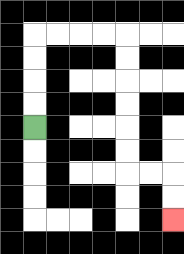{'start': '[1, 5]', 'end': '[7, 9]', 'path_directions': 'U,U,U,U,R,R,R,R,D,D,D,D,D,D,R,R,D,D', 'path_coordinates': '[[1, 5], [1, 4], [1, 3], [1, 2], [1, 1], [2, 1], [3, 1], [4, 1], [5, 1], [5, 2], [5, 3], [5, 4], [5, 5], [5, 6], [5, 7], [6, 7], [7, 7], [7, 8], [7, 9]]'}